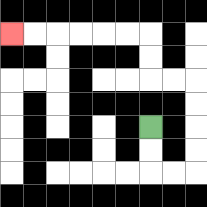{'start': '[6, 5]', 'end': '[0, 1]', 'path_directions': 'D,D,R,R,U,U,U,U,L,L,U,U,L,L,L,L,L,L', 'path_coordinates': '[[6, 5], [6, 6], [6, 7], [7, 7], [8, 7], [8, 6], [8, 5], [8, 4], [8, 3], [7, 3], [6, 3], [6, 2], [6, 1], [5, 1], [4, 1], [3, 1], [2, 1], [1, 1], [0, 1]]'}